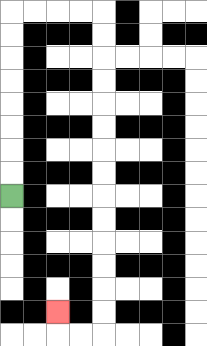{'start': '[0, 8]', 'end': '[2, 13]', 'path_directions': 'U,U,U,U,U,U,U,U,R,R,R,R,D,D,D,D,D,D,D,D,D,D,D,D,D,D,L,L,U', 'path_coordinates': '[[0, 8], [0, 7], [0, 6], [0, 5], [0, 4], [0, 3], [0, 2], [0, 1], [0, 0], [1, 0], [2, 0], [3, 0], [4, 0], [4, 1], [4, 2], [4, 3], [4, 4], [4, 5], [4, 6], [4, 7], [4, 8], [4, 9], [4, 10], [4, 11], [4, 12], [4, 13], [4, 14], [3, 14], [2, 14], [2, 13]]'}